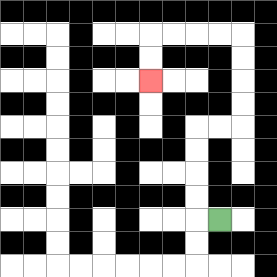{'start': '[9, 9]', 'end': '[6, 3]', 'path_directions': 'L,U,U,U,U,R,R,U,U,U,U,L,L,L,L,D,D', 'path_coordinates': '[[9, 9], [8, 9], [8, 8], [8, 7], [8, 6], [8, 5], [9, 5], [10, 5], [10, 4], [10, 3], [10, 2], [10, 1], [9, 1], [8, 1], [7, 1], [6, 1], [6, 2], [6, 3]]'}